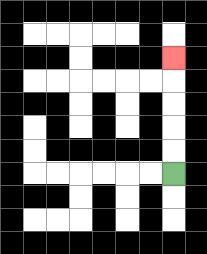{'start': '[7, 7]', 'end': '[7, 2]', 'path_directions': 'U,U,U,U,U', 'path_coordinates': '[[7, 7], [7, 6], [7, 5], [7, 4], [7, 3], [7, 2]]'}